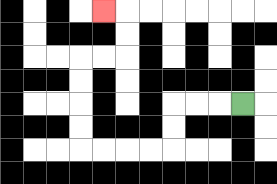{'start': '[10, 4]', 'end': '[4, 0]', 'path_directions': 'L,L,L,D,D,L,L,L,L,U,U,U,U,R,R,U,U,L', 'path_coordinates': '[[10, 4], [9, 4], [8, 4], [7, 4], [7, 5], [7, 6], [6, 6], [5, 6], [4, 6], [3, 6], [3, 5], [3, 4], [3, 3], [3, 2], [4, 2], [5, 2], [5, 1], [5, 0], [4, 0]]'}